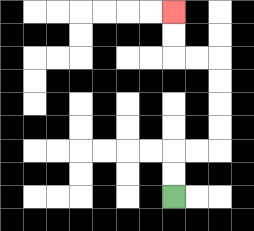{'start': '[7, 8]', 'end': '[7, 0]', 'path_directions': 'U,U,R,R,U,U,U,U,L,L,U,U', 'path_coordinates': '[[7, 8], [7, 7], [7, 6], [8, 6], [9, 6], [9, 5], [9, 4], [9, 3], [9, 2], [8, 2], [7, 2], [7, 1], [7, 0]]'}